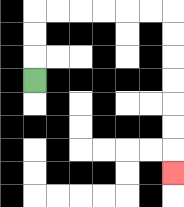{'start': '[1, 3]', 'end': '[7, 7]', 'path_directions': 'U,U,U,R,R,R,R,R,R,D,D,D,D,D,D,D', 'path_coordinates': '[[1, 3], [1, 2], [1, 1], [1, 0], [2, 0], [3, 0], [4, 0], [5, 0], [6, 0], [7, 0], [7, 1], [7, 2], [7, 3], [7, 4], [7, 5], [7, 6], [7, 7]]'}